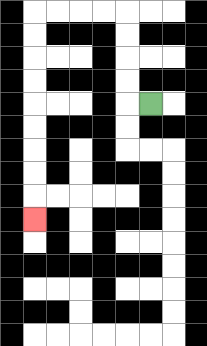{'start': '[6, 4]', 'end': '[1, 9]', 'path_directions': 'L,U,U,U,U,L,L,L,L,D,D,D,D,D,D,D,D,D', 'path_coordinates': '[[6, 4], [5, 4], [5, 3], [5, 2], [5, 1], [5, 0], [4, 0], [3, 0], [2, 0], [1, 0], [1, 1], [1, 2], [1, 3], [1, 4], [1, 5], [1, 6], [1, 7], [1, 8], [1, 9]]'}